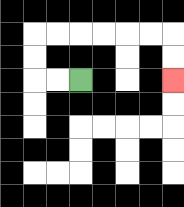{'start': '[3, 3]', 'end': '[7, 3]', 'path_directions': 'L,L,U,U,R,R,R,R,R,R,D,D', 'path_coordinates': '[[3, 3], [2, 3], [1, 3], [1, 2], [1, 1], [2, 1], [3, 1], [4, 1], [5, 1], [6, 1], [7, 1], [7, 2], [7, 3]]'}